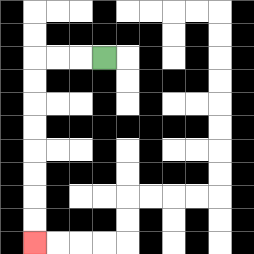{'start': '[4, 2]', 'end': '[1, 10]', 'path_directions': 'L,L,L,D,D,D,D,D,D,D,D', 'path_coordinates': '[[4, 2], [3, 2], [2, 2], [1, 2], [1, 3], [1, 4], [1, 5], [1, 6], [1, 7], [1, 8], [1, 9], [1, 10]]'}